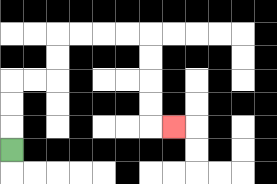{'start': '[0, 6]', 'end': '[7, 5]', 'path_directions': 'U,U,U,R,R,U,U,R,R,R,R,D,D,D,D,R', 'path_coordinates': '[[0, 6], [0, 5], [0, 4], [0, 3], [1, 3], [2, 3], [2, 2], [2, 1], [3, 1], [4, 1], [5, 1], [6, 1], [6, 2], [6, 3], [6, 4], [6, 5], [7, 5]]'}